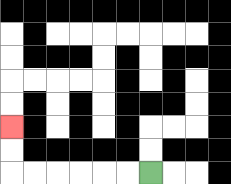{'start': '[6, 7]', 'end': '[0, 5]', 'path_directions': 'L,L,L,L,L,L,U,U', 'path_coordinates': '[[6, 7], [5, 7], [4, 7], [3, 7], [2, 7], [1, 7], [0, 7], [0, 6], [0, 5]]'}